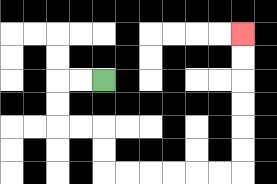{'start': '[4, 3]', 'end': '[10, 1]', 'path_directions': 'L,L,D,D,R,R,D,D,R,R,R,R,R,R,U,U,U,U,U,U', 'path_coordinates': '[[4, 3], [3, 3], [2, 3], [2, 4], [2, 5], [3, 5], [4, 5], [4, 6], [4, 7], [5, 7], [6, 7], [7, 7], [8, 7], [9, 7], [10, 7], [10, 6], [10, 5], [10, 4], [10, 3], [10, 2], [10, 1]]'}